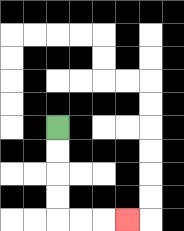{'start': '[2, 5]', 'end': '[5, 9]', 'path_directions': 'D,D,D,D,R,R,R', 'path_coordinates': '[[2, 5], [2, 6], [2, 7], [2, 8], [2, 9], [3, 9], [4, 9], [5, 9]]'}